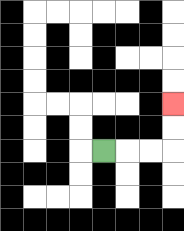{'start': '[4, 6]', 'end': '[7, 4]', 'path_directions': 'R,R,R,U,U', 'path_coordinates': '[[4, 6], [5, 6], [6, 6], [7, 6], [7, 5], [7, 4]]'}